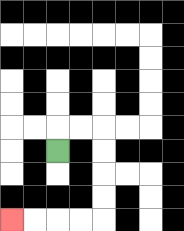{'start': '[2, 6]', 'end': '[0, 9]', 'path_directions': 'U,R,R,D,D,D,D,L,L,L,L', 'path_coordinates': '[[2, 6], [2, 5], [3, 5], [4, 5], [4, 6], [4, 7], [4, 8], [4, 9], [3, 9], [2, 9], [1, 9], [0, 9]]'}